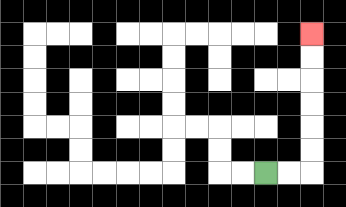{'start': '[11, 7]', 'end': '[13, 1]', 'path_directions': 'R,R,U,U,U,U,U,U', 'path_coordinates': '[[11, 7], [12, 7], [13, 7], [13, 6], [13, 5], [13, 4], [13, 3], [13, 2], [13, 1]]'}